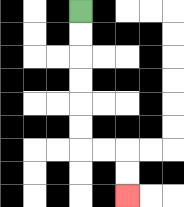{'start': '[3, 0]', 'end': '[5, 8]', 'path_directions': 'D,D,D,D,D,D,R,R,D,D', 'path_coordinates': '[[3, 0], [3, 1], [3, 2], [3, 3], [3, 4], [3, 5], [3, 6], [4, 6], [5, 6], [5, 7], [5, 8]]'}